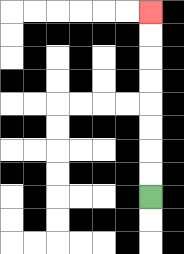{'start': '[6, 8]', 'end': '[6, 0]', 'path_directions': 'U,U,U,U,U,U,U,U', 'path_coordinates': '[[6, 8], [6, 7], [6, 6], [6, 5], [6, 4], [6, 3], [6, 2], [6, 1], [6, 0]]'}